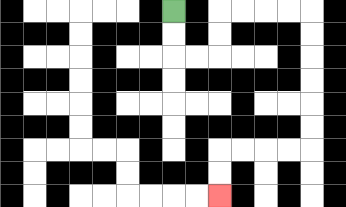{'start': '[7, 0]', 'end': '[9, 8]', 'path_directions': 'D,D,R,R,U,U,R,R,R,R,D,D,D,D,D,D,L,L,L,L,D,D', 'path_coordinates': '[[7, 0], [7, 1], [7, 2], [8, 2], [9, 2], [9, 1], [9, 0], [10, 0], [11, 0], [12, 0], [13, 0], [13, 1], [13, 2], [13, 3], [13, 4], [13, 5], [13, 6], [12, 6], [11, 6], [10, 6], [9, 6], [9, 7], [9, 8]]'}